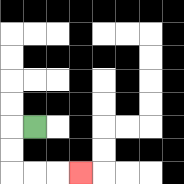{'start': '[1, 5]', 'end': '[3, 7]', 'path_directions': 'L,D,D,R,R,R', 'path_coordinates': '[[1, 5], [0, 5], [0, 6], [0, 7], [1, 7], [2, 7], [3, 7]]'}